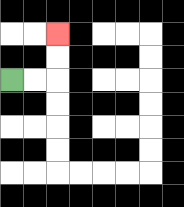{'start': '[0, 3]', 'end': '[2, 1]', 'path_directions': 'R,R,U,U', 'path_coordinates': '[[0, 3], [1, 3], [2, 3], [2, 2], [2, 1]]'}